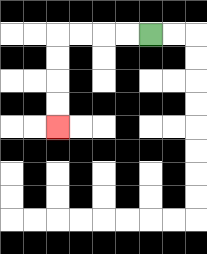{'start': '[6, 1]', 'end': '[2, 5]', 'path_directions': 'L,L,L,L,D,D,D,D', 'path_coordinates': '[[6, 1], [5, 1], [4, 1], [3, 1], [2, 1], [2, 2], [2, 3], [2, 4], [2, 5]]'}